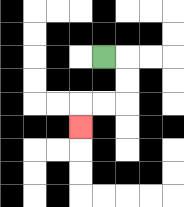{'start': '[4, 2]', 'end': '[3, 5]', 'path_directions': 'R,D,D,L,L,D', 'path_coordinates': '[[4, 2], [5, 2], [5, 3], [5, 4], [4, 4], [3, 4], [3, 5]]'}